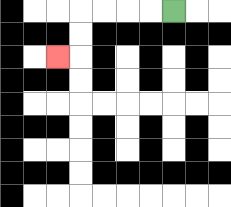{'start': '[7, 0]', 'end': '[2, 2]', 'path_directions': 'L,L,L,L,D,D,L', 'path_coordinates': '[[7, 0], [6, 0], [5, 0], [4, 0], [3, 0], [3, 1], [3, 2], [2, 2]]'}